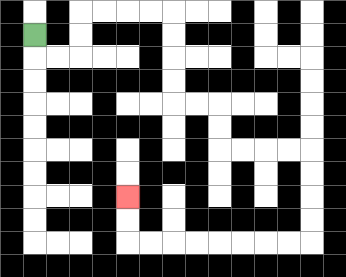{'start': '[1, 1]', 'end': '[5, 8]', 'path_directions': 'D,R,R,U,U,R,R,R,R,D,D,D,D,R,R,D,D,R,R,R,R,D,D,D,D,L,L,L,L,L,L,L,L,U,U', 'path_coordinates': '[[1, 1], [1, 2], [2, 2], [3, 2], [3, 1], [3, 0], [4, 0], [5, 0], [6, 0], [7, 0], [7, 1], [7, 2], [7, 3], [7, 4], [8, 4], [9, 4], [9, 5], [9, 6], [10, 6], [11, 6], [12, 6], [13, 6], [13, 7], [13, 8], [13, 9], [13, 10], [12, 10], [11, 10], [10, 10], [9, 10], [8, 10], [7, 10], [6, 10], [5, 10], [5, 9], [5, 8]]'}